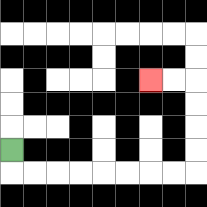{'start': '[0, 6]', 'end': '[6, 3]', 'path_directions': 'D,R,R,R,R,R,R,R,R,U,U,U,U,L,L', 'path_coordinates': '[[0, 6], [0, 7], [1, 7], [2, 7], [3, 7], [4, 7], [5, 7], [6, 7], [7, 7], [8, 7], [8, 6], [8, 5], [8, 4], [8, 3], [7, 3], [6, 3]]'}